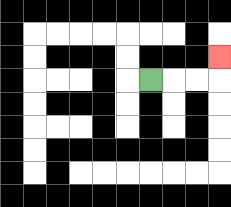{'start': '[6, 3]', 'end': '[9, 2]', 'path_directions': 'R,R,R,U', 'path_coordinates': '[[6, 3], [7, 3], [8, 3], [9, 3], [9, 2]]'}